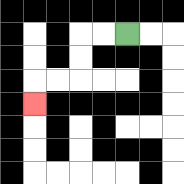{'start': '[5, 1]', 'end': '[1, 4]', 'path_directions': 'L,L,D,D,L,L,D', 'path_coordinates': '[[5, 1], [4, 1], [3, 1], [3, 2], [3, 3], [2, 3], [1, 3], [1, 4]]'}